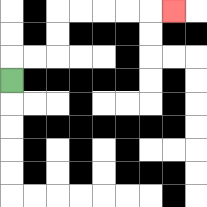{'start': '[0, 3]', 'end': '[7, 0]', 'path_directions': 'U,R,R,U,U,R,R,R,R,R', 'path_coordinates': '[[0, 3], [0, 2], [1, 2], [2, 2], [2, 1], [2, 0], [3, 0], [4, 0], [5, 0], [6, 0], [7, 0]]'}